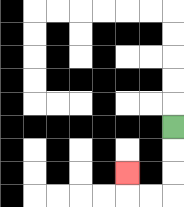{'start': '[7, 5]', 'end': '[5, 7]', 'path_directions': 'D,D,D,L,L,U', 'path_coordinates': '[[7, 5], [7, 6], [7, 7], [7, 8], [6, 8], [5, 8], [5, 7]]'}